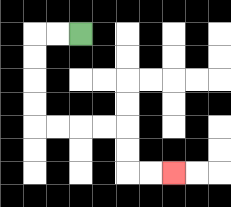{'start': '[3, 1]', 'end': '[7, 7]', 'path_directions': 'L,L,D,D,D,D,R,R,R,R,D,D,R,R', 'path_coordinates': '[[3, 1], [2, 1], [1, 1], [1, 2], [1, 3], [1, 4], [1, 5], [2, 5], [3, 5], [4, 5], [5, 5], [5, 6], [5, 7], [6, 7], [7, 7]]'}